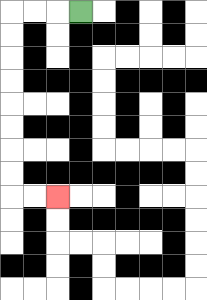{'start': '[3, 0]', 'end': '[2, 8]', 'path_directions': 'L,L,L,D,D,D,D,D,D,D,D,R,R', 'path_coordinates': '[[3, 0], [2, 0], [1, 0], [0, 0], [0, 1], [0, 2], [0, 3], [0, 4], [0, 5], [0, 6], [0, 7], [0, 8], [1, 8], [2, 8]]'}